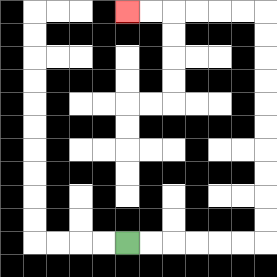{'start': '[5, 10]', 'end': '[5, 0]', 'path_directions': 'R,R,R,R,R,R,U,U,U,U,U,U,U,U,U,U,L,L,L,L,L,L', 'path_coordinates': '[[5, 10], [6, 10], [7, 10], [8, 10], [9, 10], [10, 10], [11, 10], [11, 9], [11, 8], [11, 7], [11, 6], [11, 5], [11, 4], [11, 3], [11, 2], [11, 1], [11, 0], [10, 0], [9, 0], [8, 0], [7, 0], [6, 0], [5, 0]]'}